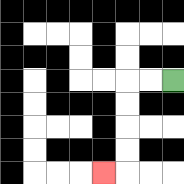{'start': '[7, 3]', 'end': '[4, 7]', 'path_directions': 'L,L,D,D,D,D,L', 'path_coordinates': '[[7, 3], [6, 3], [5, 3], [5, 4], [5, 5], [5, 6], [5, 7], [4, 7]]'}